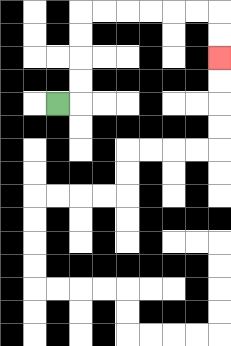{'start': '[2, 4]', 'end': '[9, 2]', 'path_directions': 'R,U,U,U,U,R,R,R,R,R,R,D,D', 'path_coordinates': '[[2, 4], [3, 4], [3, 3], [3, 2], [3, 1], [3, 0], [4, 0], [5, 0], [6, 0], [7, 0], [8, 0], [9, 0], [9, 1], [9, 2]]'}